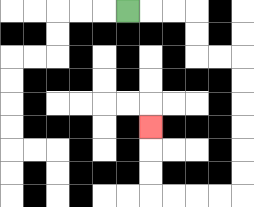{'start': '[5, 0]', 'end': '[6, 5]', 'path_directions': 'R,R,R,D,D,R,R,D,D,D,D,D,D,L,L,L,L,U,U,U', 'path_coordinates': '[[5, 0], [6, 0], [7, 0], [8, 0], [8, 1], [8, 2], [9, 2], [10, 2], [10, 3], [10, 4], [10, 5], [10, 6], [10, 7], [10, 8], [9, 8], [8, 8], [7, 8], [6, 8], [6, 7], [6, 6], [6, 5]]'}